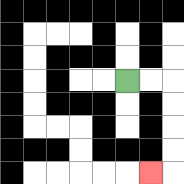{'start': '[5, 3]', 'end': '[6, 7]', 'path_directions': 'R,R,D,D,D,D,L', 'path_coordinates': '[[5, 3], [6, 3], [7, 3], [7, 4], [7, 5], [7, 6], [7, 7], [6, 7]]'}